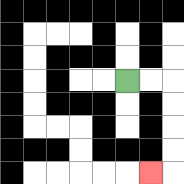{'start': '[5, 3]', 'end': '[6, 7]', 'path_directions': 'R,R,D,D,D,D,L', 'path_coordinates': '[[5, 3], [6, 3], [7, 3], [7, 4], [7, 5], [7, 6], [7, 7], [6, 7]]'}